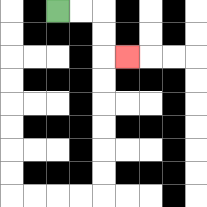{'start': '[2, 0]', 'end': '[5, 2]', 'path_directions': 'R,R,D,D,R', 'path_coordinates': '[[2, 0], [3, 0], [4, 0], [4, 1], [4, 2], [5, 2]]'}